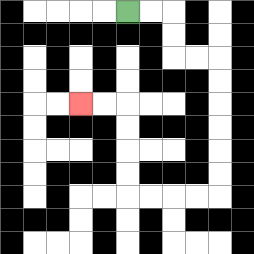{'start': '[5, 0]', 'end': '[3, 4]', 'path_directions': 'R,R,D,D,R,R,D,D,D,D,D,D,L,L,L,L,U,U,U,U,L,L', 'path_coordinates': '[[5, 0], [6, 0], [7, 0], [7, 1], [7, 2], [8, 2], [9, 2], [9, 3], [9, 4], [9, 5], [9, 6], [9, 7], [9, 8], [8, 8], [7, 8], [6, 8], [5, 8], [5, 7], [5, 6], [5, 5], [5, 4], [4, 4], [3, 4]]'}